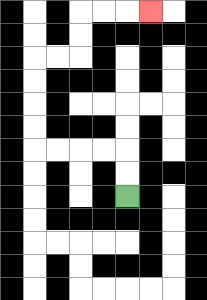{'start': '[5, 8]', 'end': '[6, 0]', 'path_directions': 'U,U,L,L,L,L,U,U,U,U,R,R,U,U,R,R,R', 'path_coordinates': '[[5, 8], [5, 7], [5, 6], [4, 6], [3, 6], [2, 6], [1, 6], [1, 5], [1, 4], [1, 3], [1, 2], [2, 2], [3, 2], [3, 1], [3, 0], [4, 0], [5, 0], [6, 0]]'}